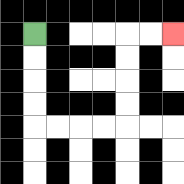{'start': '[1, 1]', 'end': '[7, 1]', 'path_directions': 'D,D,D,D,R,R,R,R,U,U,U,U,R,R', 'path_coordinates': '[[1, 1], [1, 2], [1, 3], [1, 4], [1, 5], [2, 5], [3, 5], [4, 5], [5, 5], [5, 4], [5, 3], [5, 2], [5, 1], [6, 1], [7, 1]]'}